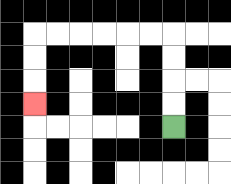{'start': '[7, 5]', 'end': '[1, 4]', 'path_directions': 'U,U,U,U,L,L,L,L,L,L,D,D,D', 'path_coordinates': '[[7, 5], [7, 4], [7, 3], [7, 2], [7, 1], [6, 1], [5, 1], [4, 1], [3, 1], [2, 1], [1, 1], [1, 2], [1, 3], [1, 4]]'}